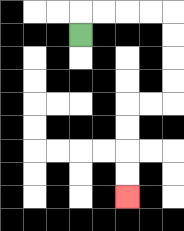{'start': '[3, 1]', 'end': '[5, 8]', 'path_directions': 'U,R,R,R,R,D,D,D,D,L,L,D,D,D,D', 'path_coordinates': '[[3, 1], [3, 0], [4, 0], [5, 0], [6, 0], [7, 0], [7, 1], [7, 2], [7, 3], [7, 4], [6, 4], [5, 4], [5, 5], [5, 6], [5, 7], [5, 8]]'}